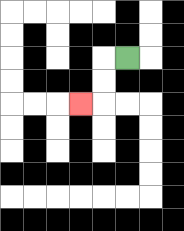{'start': '[5, 2]', 'end': '[3, 4]', 'path_directions': 'L,D,D,L', 'path_coordinates': '[[5, 2], [4, 2], [4, 3], [4, 4], [3, 4]]'}